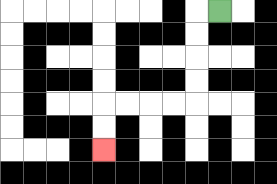{'start': '[9, 0]', 'end': '[4, 6]', 'path_directions': 'L,D,D,D,D,L,L,L,L,D,D', 'path_coordinates': '[[9, 0], [8, 0], [8, 1], [8, 2], [8, 3], [8, 4], [7, 4], [6, 4], [5, 4], [4, 4], [4, 5], [4, 6]]'}